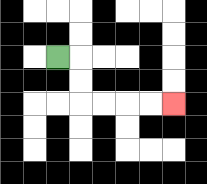{'start': '[2, 2]', 'end': '[7, 4]', 'path_directions': 'R,D,D,R,R,R,R', 'path_coordinates': '[[2, 2], [3, 2], [3, 3], [3, 4], [4, 4], [5, 4], [6, 4], [7, 4]]'}